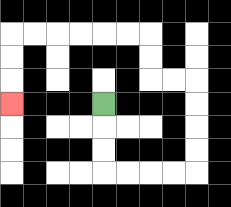{'start': '[4, 4]', 'end': '[0, 4]', 'path_directions': 'D,D,D,R,R,R,R,U,U,U,U,L,L,U,U,L,L,L,L,L,L,D,D,D', 'path_coordinates': '[[4, 4], [4, 5], [4, 6], [4, 7], [5, 7], [6, 7], [7, 7], [8, 7], [8, 6], [8, 5], [8, 4], [8, 3], [7, 3], [6, 3], [6, 2], [6, 1], [5, 1], [4, 1], [3, 1], [2, 1], [1, 1], [0, 1], [0, 2], [0, 3], [0, 4]]'}